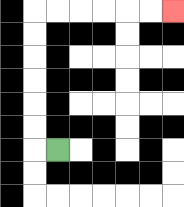{'start': '[2, 6]', 'end': '[7, 0]', 'path_directions': 'L,U,U,U,U,U,U,R,R,R,R,R,R', 'path_coordinates': '[[2, 6], [1, 6], [1, 5], [1, 4], [1, 3], [1, 2], [1, 1], [1, 0], [2, 0], [3, 0], [4, 0], [5, 0], [6, 0], [7, 0]]'}